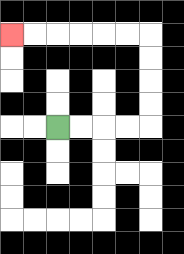{'start': '[2, 5]', 'end': '[0, 1]', 'path_directions': 'R,R,R,R,U,U,U,U,L,L,L,L,L,L', 'path_coordinates': '[[2, 5], [3, 5], [4, 5], [5, 5], [6, 5], [6, 4], [6, 3], [6, 2], [6, 1], [5, 1], [4, 1], [3, 1], [2, 1], [1, 1], [0, 1]]'}